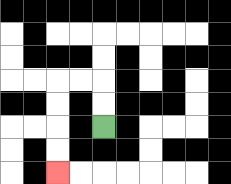{'start': '[4, 5]', 'end': '[2, 7]', 'path_directions': 'U,U,L,L,D,D,D,D', 'path_coordinates': '[[4, 5], [4, 4], [4, 3], [3, 3], [2, 3], [2, 4], [2, 5], [2, 6], [2, 7]]'}